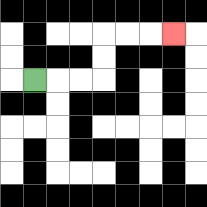{'start': '[1, 3]', 'end': '[7, 1]', 'path_directions': 'R,R,R,U,U,R,R,R', 'path_coordinates': '[[1, 3], [2, 3], [3, 3], [4, 3], [4, 2], [4, 1], [5, 1], [6, 1], [7, 1]]'}